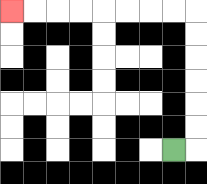{'start': '[7, 6]', 'end': '[0, 0]', 'path_directions': 'R,U,U,U,U,U,U,L,L,L,L,L,L,L,L', 'path_coordinates': '[[7, 6], [8, 6], [8, 5], [8, 4], [8, 3], [8, 2], [8, 1], [8, 0], [7, 0], [6, 0], [5, 0], [4, 0], [3, 0], [2, 0], [1, 0], [0, 0]]'}